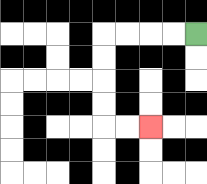{'start': '[8, 1]', 'end': '[6, 5]', 'path_directions': 'L,L,L,L,D,D,D,D,R,R', 'path_coordinates': '[[8, 1], [7, 1], [6, 1], [5, 1], [4, 1], [4, 2], [4, 3], [4, 4], [4, 5], [5, 5], [6, 5]]'}